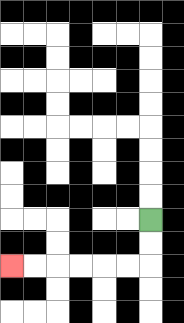{'start': '[6, 9]', 'end': '[0, 11]', 'path_directions': 'D,D,L,L,L,L,L,L', 'path_coordinates': '[[6, 9], [6, 10], [6, 11], [5, 11], [4, 11], [3, 11], [2, 11], [1, 11], [0, 11]]'}